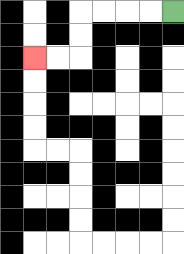{'start': '[7, 0]', 'end': '[1, 2]', 'path_directions': 'L,L,L,L,D,D,L,L', 'path_coordinates': '[[7, 0], [6, 0], [5, 0], [4, 0], [3, 0], [3, 1], [3, 2], [2, 2], [1, 2]]'}